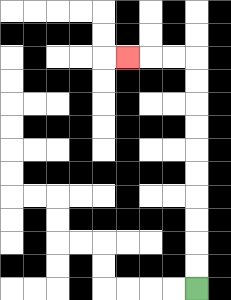{'start': '[8, 12]', 'end': '[5, 2]', 'path_directions': 'U,U,U,U,U,U,U,U,U,U,L,L,L', 'path_coordinates': '[[8, 12], [8, 11], [8, 10], [8, 9], [8, 8], [8, 7], [8, 6], [8, 5], [8, 4], [8, 3], [8, 2], [7, 2], [6, 2], [5, 2]]'}